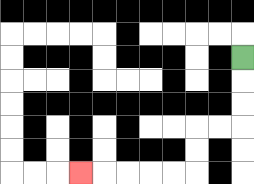{'start': '[10, 2]', 'end': '[3, 7]', 'path_directions': 'D,D,D,L,L,D,D,L,L,L,L,L', 'path_coordinates': '[[10, 2], [10, 3], [10, 4], [10, 5], [9, 5], [8, 5], [8, 6], [8, 7], [7, 7], [6, 7], [5, 7], [4, 7], [3, 7]]'}